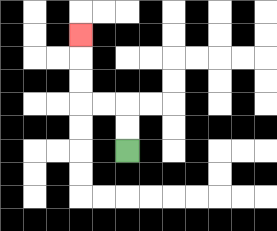{'start': '[5, 6]', 'end': '[3, 1]', 'path_directions': 'U,U,L,L,U,U,U', 'path_coordinates': '[[5, 6], [5, 5], [5, 4], [4, 4], [3, 4], [3, 3], [3, 2], [3, 1]]'}